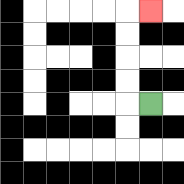{'start': '[6, 4]', 'end': '[6, 0]', 'path_directions': 'L,U,U,U,U,R', 'path_coordinates': '[[6, 4], [5, 4], [5, 3], [5, 2], [5, 1], [5, 0], [6, 0]]'}